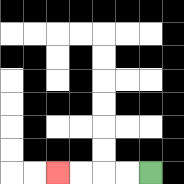{'start': '[6, 7]', 'end': '[2, 7]', 'path_directions': 'L,L,L,L', 'path_coordinates': '[[6, 7], [5, 7], [4, 7], [3, 7], [2, 7]]'}